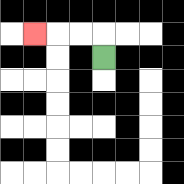{'start': '[4, 2]', 'end': '[1, 1]', 'path_directions': 'U,L,L,L', 'path_coordinates': '[[4, 2], [4, 1], [3, 1], [2, 1], [1, 1]]'}